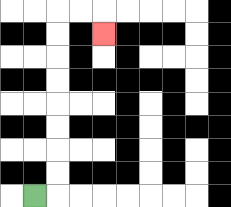{'start': '[1, 8]', 'end': '[4, 1]', 'path_directions': 'R,U,U,U,U,U,U,U,U,R,R,D', 'path_coordinates': '[[1, 8], [2, 8], [2, 7], [2, 6], [2, 5], [2, 4], [2, 3], [2, 2], [2, 1], [2, 0], [3, 0], [4, 0], [4, 1]]'}